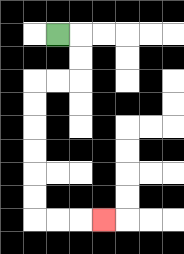{'start': '[2, 1]', 'end': '[4, 9]', 'path_directions': 'R,D,D,L,L,D,D,D,D,D,D,R,R,R', 'path_coordinates': '[[2, 1], [3, 1], [3, 2], [3, 3], [2, 3], [1, 3], [1, 4], [1, 5], [1, 6], [1, 7], [1, 8], [1, 9], [2, 9], [3, 9], [4, 9]]'}